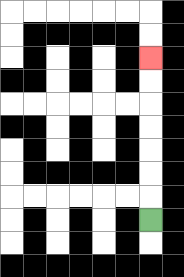{'start': '[6, 9]', 'end': '[6, 2]', 'path_directions': 'U,U,U,U,U,U,U', 'path_coordinates': '[[6, 9], [6, 8], [6, 7], [6, 6], [6, 5], [6, 4], [6, 3], [6, 2]]'}